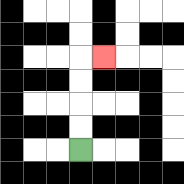{'start': '[3, 6]', 'end': '[4, 2]', 'path_directions': 'U,U,U,U,R', 'path_coordinates': '[[3, 6], [3, 5], [3, 4], [3, 3], [3, 2], [4, 2]]'}